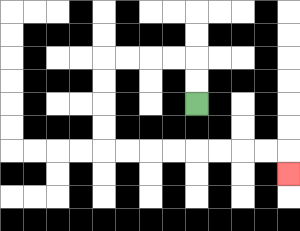{'start': '[8, 4]', 'end': '[12, 7]', 'path_directions': 'U,U,L,L,L,L,D,D,D,D,R,R,R,R,R,R,R,R,D', 'path_coordinates': '[[8, 4], [8, 3], [8, 2], [7, 2], [6, 2], [5, 2], [4, 2], [4, 3], [4, 4], [4, 5], [4, 6], [5, 6], [6, 6], [7, 6], [8, 6], [9, 6], [10, 6], [11, 6], [12, 6], [12, 7]]'}